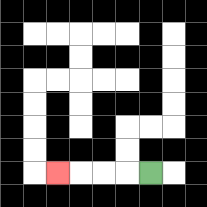{'start': '[6, 7]', 'end': '[2, 7]', 'path_directions': 'L,L,L,L', 'path_coordinates': '[[6, 7], [5, 7], [4, 7], [3, 7], [2, 7]]'}